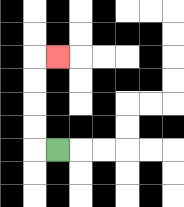{'start': '[2, 6]', 'end': '[2, 2]', 'path_directions': 'L,U,U,U,U,R', 'path_coordinates': '[[2, 6], [1, 6], [1, 5], [1, 4], [1, 3], [1, 2], [2, 2]]'}